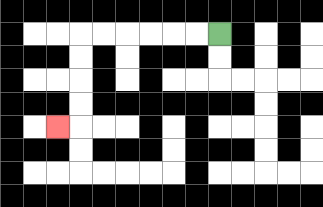{'start': '[9, 1]', 'end': '[2, 5]', 'path_directions': 'L,L,L,L,L,L,D,D,D,D,L', 'path_coordinates': '[[9, 1], [8, 1], [7, 1], [6, 1], [5, 1], [4, 1], [3, 1], [3, 2], [3, 3], [3, 4], [3, 5], [2, 5]]'}